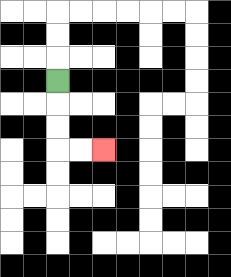{'start': '[2, 3]', 'end': '[4, 6]', 'path_directions': 'D,D,D,R,R', 'path_coordinates': '[[2, 3], [2, 4], [2, 5], [2, 6], [3, 6], [4, 6]]'}